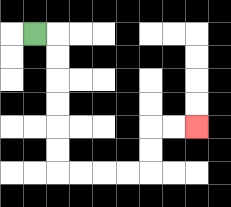{'start': '[1, 1]', 'end': '[8, 5]', 'path_directions': 'R,D,D,D,D,D,D,R,R,R,R,U,U,R,R', 'path_coordinates': '[[1, 1], [2, 1], [2, 2], [2, 3], [2, 4], [2, 5], [2, 6], [2, 7], [3, 7], [4, 7], [5, 7], [6, 7], [6, 6], [6, 5], [7, 5], [8, 5]]'}